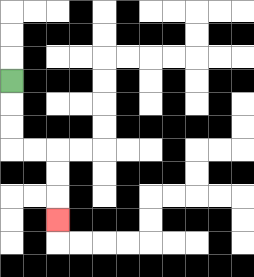{'start': '[0, 3]', 'end': '[2, 9]', 'path_directions': 'D,D,D,R,R,D,D,D', 'path_coordinates': '[[0, 3], [0, 4], [0, 5], [0, 6], [1, 6], [2, 6], [2, 7], [2, 8], [2, 9]]'}